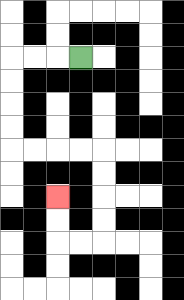{'start': '[3, 2]', 'end': '[2, 8]', 'path_directions': 'L,L,L,D,D,D,D,R,R,R,R,D,D,D,D,L,L,U,U', 'path_coordinates': '[[3, 2], [2, 2], [1, 2], [0, 2], [0, 3], [0, 4], [0, 5], [0, 6], [1, 6], [2, 6], [3, 6], [4, 6], [4, 7], [4, 8], [4, 9], [4, 10], [3, 10], [2, 10], [2, 9], [2, 8]]'}